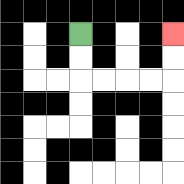{'start': '[3, 1]', 'end': '[7, 1]', 'path_directions': 'D,D,R,R,R,R,U,U', 'path_coordinates': '[[3, 1], [3, 2], [3, 3], [4, 3], [5, 3], [6, 3], [7, 3], [7, 2], [7, 1]]'}